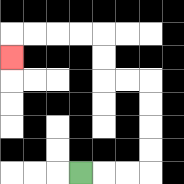{'start': '[3, 7]', 'end': '[0, 2]', 'path_directions': 'R,R,R,U,U,U,U,L,L,U,U,L,L,L,L,D', 'path_coordinates': '[[3, 7], [4, 7], [5, 7], [6, 7], [6, 6], [6, 5], [6, 4], [6, 3], [5, 3], [4, 3], [4, 2], [4, 1], [3, 1], [2, 1], [1, 1], [0, 1], [0, 2]]'}